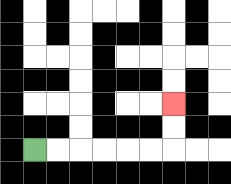{'start': '[1, 6]', 'end': '[7, 4]', 'path_directions': 'R,R,R,R,R,R,U,U', 'path_coordinates': '[[1, 6], [2, 6], [3, 6], [4, 6], [5, 6], [6, 6], [7, 6], [7, 5], [7, 4]]'}